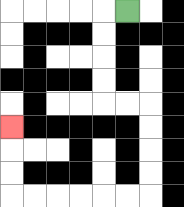{'start': '[5, 0]', 'end': '[0, 5]', 'path_directions': 'L,D,D,D,D,R,R,D,D,D,D,L,L,L,L,L,L,U,U,U', 'path_coordinates': '[[5, 0], [4, 0], [4, 1], [4, 2], [4, 3], [4, 4], [5, 4], [6, 4], [6, 5], [6, 6], [6, 7], [6, 8], [5, 8], [4, 8], [3, 8], [2, 8], [1, 8], [0, 8], [0, 7], [0, 6], [0, 5]]'}